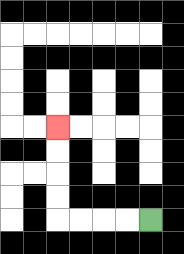{'start': '[6, 9]', 'end': '[2, 5]', 'path_directions': 'L,L,L,L,U,U,U,U', 'path_coordinates': '[[6, 9], [5, 9], [4, 9], [3, 9], [2, 9], [2, 8], [2, 7], [2, 6], [2, 5]]'}